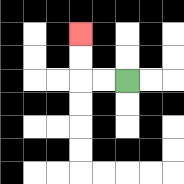{'start': '[5, 3]', 'end': '[3, 1]', 'path_directions': 'L,L,U,U', 'path_coordinates': '[[5, 3], [4, 3], [3, 3], [3, 2], [3, 1]]'}